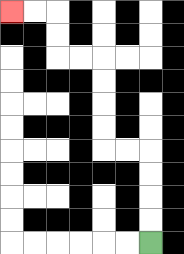{'start': '[6, 10]', 'end': '[0, 0]', 'path_directions': 'U,U,U,U,L,L,U,U,U,U,L,L,U,U,L,L', 'path_coordinates': '[[6, 10], [6, 9], [6, 8], [6, 7], [6, 6], [5, 6], [4, 6], [4, 5], [4, 4], [4, 3], [4, 2], [3, 2], [2, 2], [2, 1], [2, 0], [1, 0], [0, 0]]'}